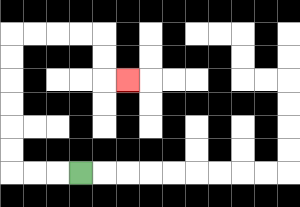{'start': '[3, 7]', 'end': '[5, 3]', 'path_directions': 'L,L,L,U,U,U,U,U,U,R,R,R,R,D,D,R', 'path_coordinates': '[[3, 7], [2, 7], [1, 7], [0, 7], [0, 6], [0, 5], [0, 4], [0, 3], [0, 2], [0, 1], [1, 1], [2, 1], [3, 1], [4, 1], [4, 2], [4, 3], [5, 3]]'}